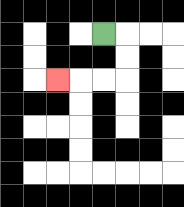{'start': '[4, 1]', 'end': '[2, 3]', 'path_directions': 'R,D,D,L,L,L', 'path_coordinates': '[[4, 1], [5, 1], [5, 2], [5, 3], [4, 3], [3, 3], [2, 3]]'}